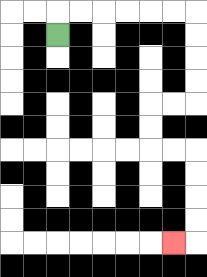{'start': '[2, 1]', 'end': '[7, 10]', 'path_directions': 'U,R,R,R,R,R,R,D,D,D,D,L,L,D,D,R,R,D,D,D,D,L', 'path_coordinates': '[[2, 1], [2, 0], [3, 0], [4, 0], [5, 0], [6, 0], [7, 0], [8, 0], [8, 1], [8, 2], [8, 3], [8, 4], [7, 4], [6, 4], [6, 5], [6, 6], [7, 6], [8, 6], [8, 7], [8, 8], [8, 9], [8, 10], [7, 10]]'}